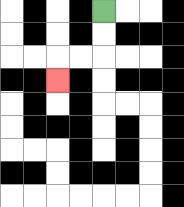{'start': '[4, 0]', 'end': '[2, 3]', 'path_directions': 'D,D,L,L,D', 'path_coordinates': '[[4, 0], [4, 1], [4, 2], [3, 2], [2, 2], [2, 3]]'}